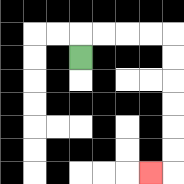{'start': '[3, 2]', 'end': '[6, 7]', 'path_directions': 'U,R,R,R,R,D,D,D,D,D,D,L', 'path_coordinates': '[[3, 2], [3, 1], [4, 1], [5, 1], [6, 1], [7, 1], [7, 2], [7, 3], [7, 4], [7, 5], [7, 6], [7, 7], [6, 7]]'}